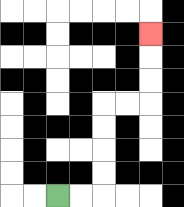{'start': '[2, 8]', 'end': '[6, 1]', 'path_directions': 'R,R,U,U,U,U,R,R,U,U,U', 'path_coordinates': '[[2, 8], [3, 8], [4, 8], [4, 7], [4, 6], [4, 5], [4, 4], [5, 4], [6, 4], [6, 3], [6, 2], [6, 1]]'}